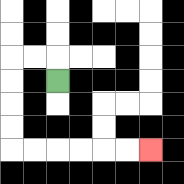{'start': '[2, 3]', 'end': '[6, 6]', 'path_directions': 'U,L,L,D,D,D,D,R,R,R,R,R,R', 'path_coordinates': '[[2, 3], [2, 2], [1, 2], [0, 2], [0, 3], [0, 4], [0, 5], [0, 6], [1, 6], [2, 6], [3, 6], [4, 6], [5, 6], [6, 6]]'}